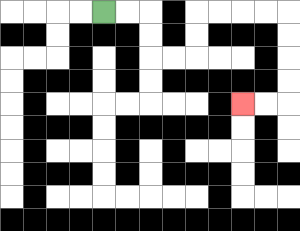{'start': '[4, 0]', 'end': '[10, 4]', 'path_directions': 'R,R,D,D,R,R,U,U,R,R,R,R,D,D,D,D,L,L', 'path_coordinates': '[[4, 0], [5, 0], [6, 0], [6, 1], [6, 2], [7, 2], [8, 2], [8, 1], [8, 0], [9, 0], [10, 0], [11, 0], [12, 0], [12, 1], [12, 2], [12, 3], [12, 4], [11, 4], [10, 4]]'}